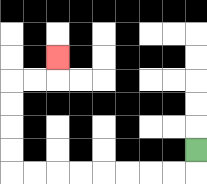{'start': '[8, 6]', 'end': '[2, 2]', 'path_directions': 'D,L,L,L,L,L,L,L,L,U,U,U,U,R,R,U', 'path_coordinates': '[[8, 6], [8, 7], [7, 7], [6, 7], [5, 7], [4, 7], [3, 7], [2, 7], [1, 7], [0, 7], [0, 6], [0, 5], [0, 4], [0, 3], [1, 3], [2, 3], [2, 2]]'}